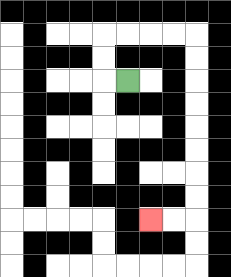{'start': '[5, 3]', 'end': '[6, 9]', 'path_directions': 'L,U,U,R,R,R,R,D,D,D,D,D,D,D,D,L,L', 'path_coordinates': '[[5, 3], [4, 3], [4, 2], [4, 1], [5, 1], [6, 1], [7, 1], [8, 1], [8, 2], [8, 3], [8, 4], [8, 5], [8, 6], [8, 7], [8, 8], [8, 9], [7, 9], [6, 9]]'}